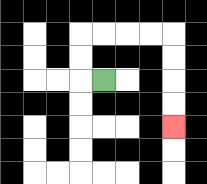{'start': '[4, 3]', 'end': '[7, 5]', 'path_directions': 'L,U,U,R,R,R,R,D,D,D,D', 'path_coordinates': '[[4, 3], [3, 3], [3, 2], [3, 1], [4, 1], [5, 1], [6, 1], [7, 1], [7, 2], [7, 3], [7, 4], [7, 5]]'}